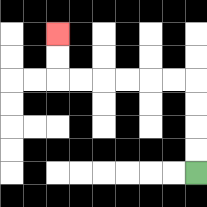{'start': '[8, 7]', 'end': '[2, 1]', 'path_directions': 'U,U,U,U,L,L,L,L,L,L,U,U', 'path_coordinates': '[[8, 7], [8, 6], [8, 5], [8, 4], [8, 3], [7, 3], [6, 3], [5, 3], [4, 3], [3, 3], [2, 3], [2, 2], [2, 1]]'}